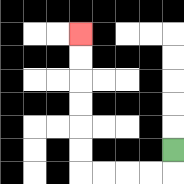{'start': '[7, 6]', 'end': '[3, 1]', 'path_directions': 'D,L,L,L,L,U,U,U,U,U,U', 'path_coordinates': '[[7, 6], [7, 7], [6, 7], [5, 7], [4, 7], [3, 7], [3, 6], [3, 5], [3, 4], [3, 3], [3, 2], [3, 1]]'}